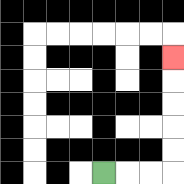{'start': '[4, 7]', 'end': '[7, 2]', 'path_directions': 'R,R,R,U,U,U,U,U', 'path_coordinates': '[[4, 7], [5, 7], [6, 7], [7, 7], [7, 6], [7, 5], [7, 4], [7, 3], [7, 2]]'}